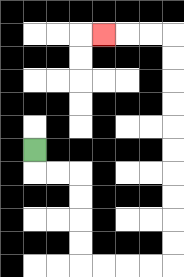{'start': '[1, 6]', 'end': '[4, 1]', 'path_directions': 'D,R,R,D,D,D,D,R,R,R,R,U,U,U,U,U,U,U,U,U,U,L,L,L', 'path_coordinates': '[[1, 6], [1, 7], [2, 7], [3, 7], [3, 8], [3, 9], [3, 10], [3, 11], [4, 11], [5, 11], [6, 11], [7, 11], [7, 10], [7, 9], [7, 8], [7, 7], [7, 6], [7, 5], [7, 4], [7, 3], [7, 2], [7, 1], [6, 1], [5, 1], [4, 1]]'}